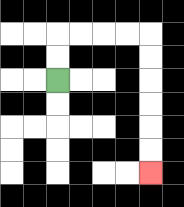{'start': '[2, 3]', 'end': '[6, 7]', 'path_directions': 'U,U,R,R,R,R,D,D,D,D,D,D', 'path_coordinates': '[[2, 3], [2, 2], [2, 1], [3, 1], [4, 1], [5, 1], [6, 1], [6, 2], [6, 3], [6, 4], [6, 5], [6, 6], [6, 7]]'}